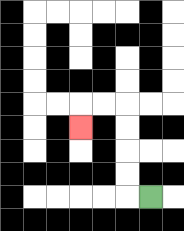{'start': '[6, 8]', 'end': '[3, 5]', 'path_directions': 'L,U,U,U,U,L,L,D', 'path_coordinates': '[[6, 8], [5, 8], [5, 7], [5, 6], [5, 5], [5, 4], [4, 4], [3, 4], [3, 5]]'}